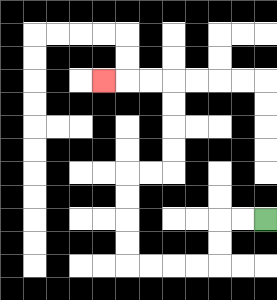{'start': '[11, 9]', 'end': '[4, 3]', 'path_directions': 'L,L,D,D,L,L,L,L,U,U,U,U,R,R,U,U,U,U,L,L,L', 'path_coordinates': '[[11, 9], [10, 9], [9, 9], [9, 10], [9, 11], [8, 11], [7, 11], [6, 11], [5, 11], [5, 10], [5, 9], [5, 8], [5, 7], [6, 7], [7, 7], [7, 6], [7, 5], [7, 4], [7, 3], [6, 3], [5, 3], [4, 3]]'}